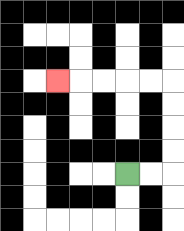{'start': '[5, 7]', 'end': '[2, 3]', 'path_directions': 'R,R,U,U,U,U,L,L,L,L,L', 'path_coordinates': '[[5, 7], [6, 7], [7, 7], [7, 6], [7, 5], [7, 4], [7, 3], [6, 3], [5, 3], [4, 3], [3, 3], [2, 3]]'}